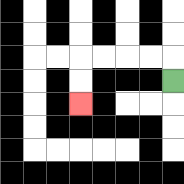{'start': '[7, 3]', 'end': '[3, 4]', 'path_directions': 'U,L,L,L,L,D,D', 'path_coordinates': '[[7, 3], [7, 2], [6, 2], [5, 2], [4, 2], [3, 2], [3, 3], [3, 4]]'}